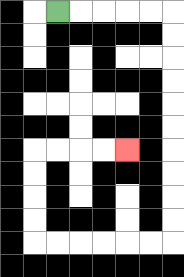{'start': '[2, 0]', 'end': '[5, 6]', 'path_directions': 'R,R,R,R,R,D,D,D,D,D,D,D,D,D,D,L,L,L,L,L,L,U,U,U,U,R,R,R,R', 'path_coordinates': '[[2, 0], [3, 0], [4, 0], [5, 0], [6, 0], [7, 0], [7, 1], [7, 2], [7, 3], [7, 4], [7, 5], [7, 6], [7, 7], [7, 8], [7, 9], [7, 10], [6, 10], [5, 10], [4, 10], [3, 10], [2, 10], [1, 10], [1, 9], [1, 8], [1, 7], [1, 6], [2, 6], [3, 6], [4, 6], [5, 6]]'}